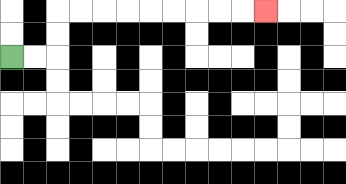{'start': '[0, 2]', 'end': '[11, 0]', 'path_directions': 'R,R,U,U,R,R,R,R,R,R,R,R,R', 'path_coordinates': '[[0, 2], [1, 2], [2, 2], [2, 1], [2, 0], [3, 0], [4, 0], [5, 0], [6, 0], [7, 0], [8, 0], [9, 0], [10, 0], [11, 0]]'}